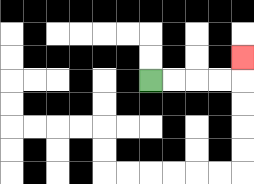{'start': '[6, 3]', 'end': '[10, 2]', 'path_directions': 'R,R,R,R,U', 'path_coordinates': '[[6, 3], [7, 3], [8, 3], [9, 3], [10, 3], [10, 2]]'}